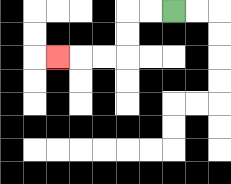{'start': '[7, 0]', 'end': '[2, 2]', 'path_directions': 'L,L,D,D,L,L,L', 'path_coordinates': '[[7, 0], [6, 0], [5, 0], [5, 1], [5, 2], [4, 2], [3, 2], [2, 2]]'}